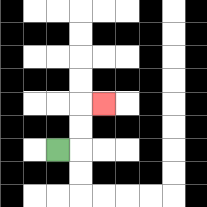{'start': '[2, 6]', 'end': '[4, 4]', 'path_directions': 'R,U,U,R', 'path_coordinates': '[[2, 6], [3, 6], [3, 5], [3, 4], [4, 4]]'}